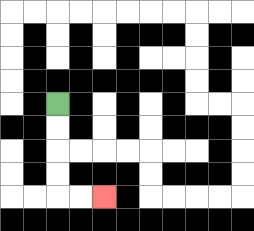{'start': '[2, 4]', 'end': '[4, 8]', 'path_directions': 'D,D,D,D,R,R', 'path_coordinates': '[[2, 4], [2, 5], [2, 6], [2, 7], [2, 8], [3, 8], [4, 8]]'}